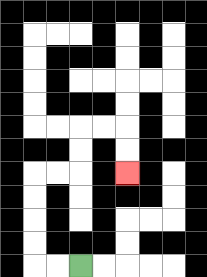{'start': '[3, 11]', 'end': '[5, 7]', 'path_directions': 'L,L,U,U,U,U,R,R,U,U,R,R,D,D', 'path_coordinates': '[[3, 11], [2, 11], [1, 11], [1, 10], [1, 9], [1, 8], [1, 7], [2, 7], [3, 7], [3, 6], [3, 5], [4, 5], [5, 5], [5, 6], [5, 7]]'}